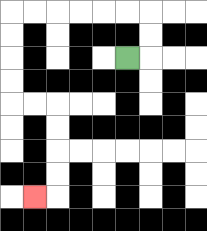{'start': '[5, 2]', 'end': '[1, 8]', 'path_directions': 'R,U,U,L,L,L,L,L,L,D,D,D,D,R,R,D,D,D,D,L', 'path_coordinates': '[[5, 2], [6, 2], [6, 1], [6, 0], [5, 0], [4, 0], [3, 0], [2, 0], [1, 0], [0, 0], [0, 1], [0, 2], [0, 3], [0, 4], [1, 4], [2, 4], [2, 5], [2, 6], [2, 7], [2, 8], [1, 8]]'}